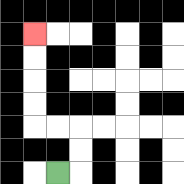{'start': '[2, 7]', 'end': '[1, 1]', 'path_directions': 'R,U,U,L,L,U,U,U,U', 'path_coordinates': '[[2, 7], [3, 7], [3, 6], [3, 5], [2, 5], [1, 5], [1, 4], [1, 3], [1, 2], [1, 1]]'}